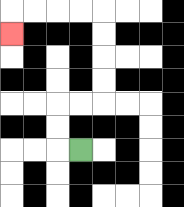{'start': '[3, 6]', 'end': '[0, 1]', 'path_directions': 'L,U,U,R,R,U,U,U,U,L,L,L,L,D', 'path_coordinates': '[[3, 6], [2, 6], [2, 5], [2, 4], [3, 4], [4, 4], [4, 3], [4, 2], [4, 1], [4, 0], [3, 0], [2, 0], [1, 0], [0, 0], [0, 1]]'}